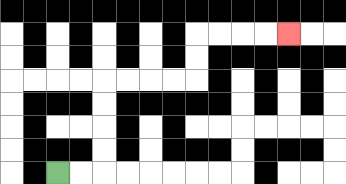{'start': '[2, 7]', 'end': '[12, 1]', 'path_directions': 'R,R,U,U,U,U,R,R,R,R,U,U,R,R,R,R', 'path_coordinates': '[[2, 7], [3, 7], [4, 7], [4, 6], [4, 5], [4, 4], [4, 3], [5, 3], [6, 3], [7, 3], [8, 3], [8, 2], [8, 1], [9, 1], [10, 1], [11, 1], [12, 1]]'}